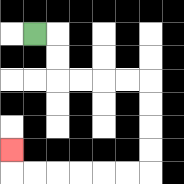{'start': '[1, 1]', 'end': '[0, 6]', 'path_directions': 'R,D,D,R,R,R,R,D,D,D,D,L,L,L,L,L,L,U', 'path_coordinates': '[[1, 1], [2, 1], [2, 2], [2, 3], [3, 3], [4, 3], [5, 3], [6, 3], [6, 4], [6, 5], [6, 6], [6, 7], [5, 7], [4, 7], [3, 7], [2, 7], [1, 7], [0, 7], [0, 6]]'}